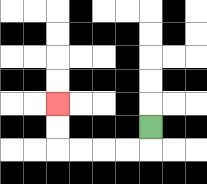{'start': '[6, 5]', 'end': '[2, 4]', 'path_directions': 'D,L,L,L,L,U,U', 'path_coordinates': '[[6, 5], [6, 6], [5, 6], [4, 6], [3, 6], [2, 6], [2, 5], [2, 4]]'}